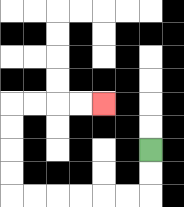{'start': '[6, 6]', 'end': '[4, 4]', 'path_directions': 'D,D,L,L,L,L,L,L,U,U,U,U,R,R,R,R', 'path_coordinates': '[[6, 6], [6, 7], [6, 8], [5, 8], [4, 8], [3, 8], [2, 8], [1, 8], [0, 8], [0, 7], [0, 6], [0, 5], [0, 4], [1, 4], [2, 4], [3, 4], [4, 4]]'}